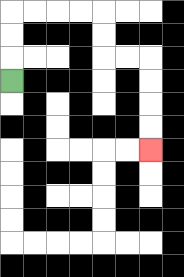{'start': '[0, 3]', 'end': '[6, 6]', 'path_directions': 'U,U,U,R,R,R,R,D,D,R,R,D,D,D,D', 'path_coordinates': '[[0, 3], [0, 2], [0, 1], [0, 0], [1, 0], [2, 0], [3, 0], [4, 0], [4, 1], [4, 2], [5, 2], [6, 2], [6, 3], [6, 4], [6, 5], [6, 6]]'}